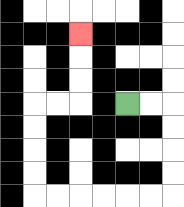{'start': '[5, 4]', 'end': '[3, 1]', 'path_directions': 'R,R,D,D,D,D,L,L,L,L,L,L,U,U,U,U,R,R,U,U,U', 'path_coordinates': '[[5, 4], [6, 4], [7, 4], [7, 5], [7, 6], [7, 7], [7, 8], [6, 8], [5, 8], [4, 8], [3, 8], [2, 8], [1, 8], [1, 7], [1, 6], [1, 5], [1, 4], [2, 4], [3, 4], [3, 3], [3, 2], [3, 1]]'}